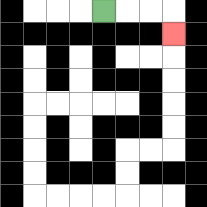{'start': '[4, 0]', 'end': '[7, 1]', 'path_directions': 'R,R,R,D', 'path_coordinates': '[[4, 0], [5, 0], [6, 0], [7, 0], [7, 1]]'}